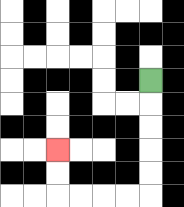{'start': '[6, 3]', 'end': '[2, 6]', 'path_directions': 'D,D,D,D,D,L,L,L,L,U,U', 'path_coordinates': '[[6, 3], [6, 4], [6, 5], [6, 6], [6, 7], [6, 8], [5, 8], [4, 8], [3, 8], [2, 8], [2, 7], [2, 6]]'}